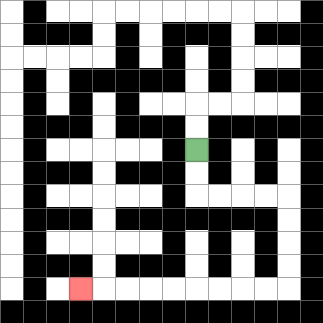{'start': '[8, 6]', 'end': '[3, 12]', 'path_directions': 'D,D,R,R,R,R,D,D,D,D,L,L,L,L,L,L,L,L,L', 'path_coordinates': '[[8, 6], [8, 7], [8, 8], [9, 8], [10, 8], [11, 8], [12, 8], [12, 9], [12, 10], [12, 11], [12, 12], [11, 12], [10, 12], [9, 12], [8, 12], [7, 12], [6, 12], [5, 12], [4, 12], [3, 12]]'}